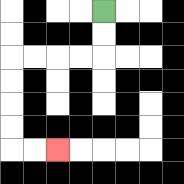{'start': '[4, 0]', 'end': '[2, 6]', 'path_directions': 'D,D,L,L,L,L,D,D,D,D,R,R', 'path_coordinates': '[[4, 0], [4, 1], [4, 2], [3, 2], [2, 2], [1, 2], [0, 2], [0, 3], [0, 4], [0, 5], [0, 6], [1, 6], [2, 6]]'}